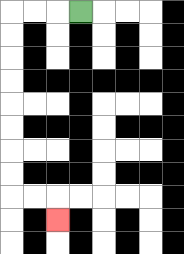{'start': '[3, 0]', 'end': '[2, 9]', 'path_directions': 'L,L,L,D,D,D,D,D,D,D,D,R,R,D', 'path_coordinates': '[[3, 0], [2, 0], [1, 0], [0, 0], [0, 1], [0, 2], [0, 3], [0, 4], [0, 5], [0, 6], [0, 7], [0, 8], [1, 8], [2, 8], [2, 9]]'}